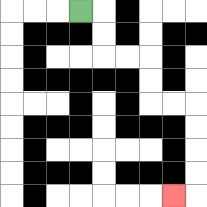{'start': '[3, 0]', 'end': '[7, 8]', 'path_directions': 'R,D,D,R,R,D,D,R,R,D,D,D,D,L', 'path_coordinates': '[[3, 0], [4, 0], [4, 1], [4, 2], [5, 2], [6, 2], [6, 3], [6, 4], [7, 4], [8, 4], [8, 5], [8, 6], [8, 7], [8, 8], [7, 8]]'}